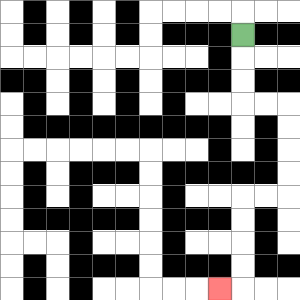{'start': '[10, 1]', 'end': '[9, 12]', 'path_directions': 'D,D,D,R,R,D,D,D,D,L,L,D,D,D,D,L', 'path_coordinates': '[[10, 1], [10, 2], [10, 3], [10, 4], [11, 4], [12, 4], [12, 5], [12, 6], [12, 7], [12, 8], [11, 8], [10, 8], [10, 9], [10, 10], [10, 11], [10, 12], [9, 12]]'}